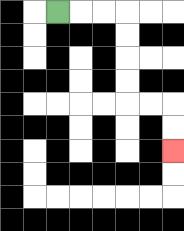{'start': '[2, 0]', 'end': '[7, 6]', 'path_directions': 'R,R,R,D,D,D,D,R,R,D,D', 'path_coordinates': '[[2, 0], [3, 0], [4, 0], [5, 0], [5, 1], [5, 2], [5, 3], [5, 4], [6, 4], [7, 4], [7, 5], [7, 6]]'}